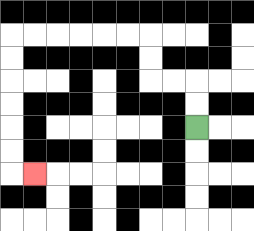{'start': '[8, 5]', 'end': '[1, 7]', 'path_directions': 'U,U,L,L,U,U,L,L,L,L,L,L,D,D,D,D,D,D,R', 'path_coordinates': '[[8, 5], [8, 4], [8, 3], [7, 3], [6, 3], [6, 2], [6, 1], [5, 1], [4, 1], [3, 1], [2, 1], [1, 1], [0, 1], [0, 2], [0, 3], [0, 4], [0, 5], [0, 6], [0, 7], [1, 7]]'}